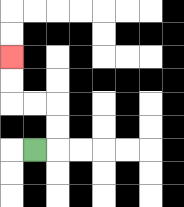{'start': '[1, 6]', 'end': '[0, 2]', 'path_directions': 'R,U,U,L,L,U,U', 'path_coordinates': '[[1, 6], [2, 6], [2, 5], [2, 4], [1, 4], [0, 4], [0, 3], [0, 2]]'}